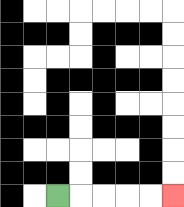{'start': '[2, 8]', 'end': '[7, 8]', 'path_directions': 'R,R,R,R,R', 'path_coordinates': '[[2, 8], [3, 8], [4, 8], [5, 8], [6, 8], [7, 8]]'}